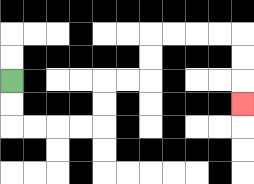{'start': '[0, 3]', 'end': '[10, 4]', 'path_directions': 'D,D,R,R,R,R,U,U,R,R,U,U,R,R,R,R,D,D,D', 'path_coordinates': '[[0, 3], [0, 4], [0, 5], [1, 5], [2, 5], [3, 5], [4, 5], [4, 4], [4, 3], [5, 3], [6, 3], [6, 2], [6, 1], [7, 1], [8, 1], [9, 1], [10, 1], [10, 2], [10, 3], [10, 4]]'}